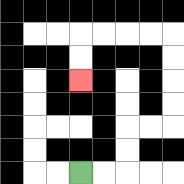{'start': '[3, 7]', 'end': '[3, 3]', 'path_directions': 'R,R,U,U,R,R,U,U,U,U,L,L,L,L,D,D', 'path_coordinates': '[[3, 7], [4, 7], [5, 7], [5, 6], [5, 5], [6, 5], [7, 5], [7, 4], [7, 3], [7, 2], [7, 1], [6, 1], [5, 1], [4, 1], [3, 1], [3, 2], [3, 3]]'}